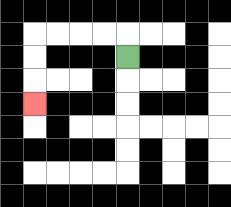{'start': '[5, 2]', 'end': '[1, 4]', 'path_directions': 'U,L,L,L,L,D,D,D', 'path_coordinates': '[[5, 2], [5, 1], [4, 1], [3, 1], [2, 1], [1, 1], [1, 2], [1, 3], [1, 4]]'}